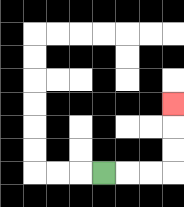{'start': '[4, 7]', 'end': '[7, 4]', 'path_directions': 'R,R,R,U,U,U', 'path_coordinates': '[[4, 7], [5, 7], [6, 7], [7, 7], [7, 6], [7, 5], [7, 4]]'}